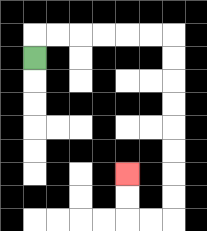{'start': '[1, 2]', 'end': '[5, 7]', 'path_directions': 'U,R,R,R,R,R,R,D,D,D,D,D,D,D,D,L,L,U,U', 'path_coordinates': '[[1, 2], [1, 1], [2, 1], [3, 1], [4, 1], [5, 1], [6, 1], [7, 1], [7, 2], [7, 3], [7, 4], [7, 5], [7, 6], [7, 7], [7, 8], [7, 9], [6, 9], [5, 9], [5, 8], [5, 7]]'}